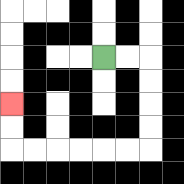{'start': '[4, 2]', 'end': '[0, 4]', 'path_directions': 'R,R,D,D,D,D,L,L,L,L,L,L,U,U', 'path_coordinates': '[[4, 2], [5, 2], [6, 2], [6, 3], [6, 4], [6, 5], [6, 6], [5, 6], [4, 6], [3, 6], [2, 6], [1, 6], [0, 6], [0, 5], [0, 4]]'}